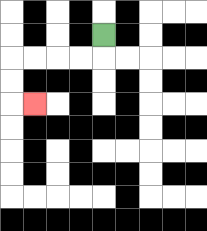{'start': '[4, 1]', 'end': '[1, 4]', 'path_directions': 'D,L,L,L,L,D,D,R', 'path_coordinates': '[[4, 1], [4, 2], [3, 2], [2, 2], [1, 2], [0, 2], [0, 3], [0, 4], [1, 4]]'}